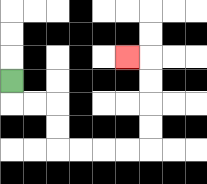{'start': '[0, 3]', 'end': '[5, 2]', 'path_directions': 'D,R,R,D,D,R,R,R,R,U,U,U,U,L', 'path_coordinates': '[[0, 3], [0, 4], [1, 4], [2, 4], [2, 5], [2, 6], [3, 6], [4, 6], [5, 6], [6, 6], [6, 5], [6, 4], [6, 3], [6, 2], [5, 2]]'}